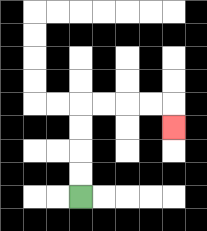{'start': '[3, 8]', 'end': '[7, 5]', 'path_directions': 'U,U,U,U,R,R,R,R,D', 'path_coordinates': '[[3, 8], [3, 7], [3, 6], [3, 5], [3, 4], [4, 4], [5, 4], [6, 4], [7, 4], [7, 5]]'}